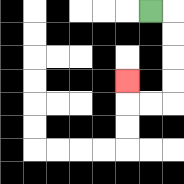{'start': '[6, 0]', 'end': '[5, 3]', 'path_directions': 'R,D,D,D,D,L,L,U', 'path_coordinates': '[[6, 0], [7, 0], [7, 1], [7, 2], [7, 3], [7, 4], [6, 4], [5, 4], [5, 3]]'}